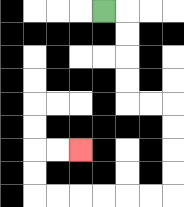{'start': '[4, 0]', 'end': '[3, 6]', 'path_directions': 'R,D,D,D,D,R,R,D,D,D,D,L,L,L,L,L,L,U,U,R,R', 'path_coordinates': '[[4, 0], [5, 0], [5, 1], [5, 2], [5, 3], [5, 4], [6, 4], [7, 4], [7, 5], [7, 6], [7, 7], [7, 8], [6, 8], [5, 8], [4, 8], [3, 8], [2, 8], [1, 8], [1, 7], [1, 6], [2, 6], [3, 6]]'}